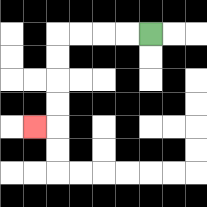{'start': '[6, 1]', 'end': '[1, 5]', 'path_directions': 'L,L,L,L,D,D,D,D,L', 'path_coordinates': '[[6, 1], [5, 1], [4, 1], [3, 1], [2, 1], [2, 2], [2, 3], [2, 4], [2, 5], [1, 5]]'}